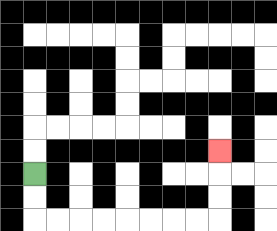{'start': '[1, 7]', 'end': '[9, 6]', 'path_directions': 'D,D,R,R,R,R,R,R,R,R,U,U,U', 'path_coordinates': '[[1, 7], [1, 8], [1, 9], [2, 9], [3, 9], [4, 9], [5, 9], [6, 9], [7, 9], [8, 9], [9, 9], [9, 8], [9, 7], [9, 6]]'}